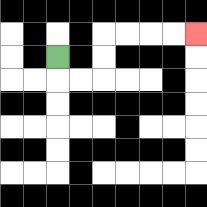{'start': '[2, 2]', 'end': '[8, 1]', 'path_directions': 'D,R,R,U,U,R,R,R,R', 'path_coordinates': '[[2, 2], [2, 3], [3, 3], [4, 3], [4, 2], [4, 1], [5, 1], [6, 1], [7, 1], [8, 1]]'}